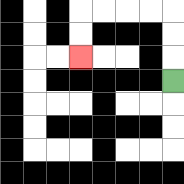{'start': '[7, 3]', 'end': '[3, 2]', 'path_directions': 'U,U,U,L,L,L,L,D,D', 'path_coordinates': '[[7, 3], [7, 2], [7, 1], [7, 0], [6, 0], [5, 0], [4, 0], [3, 0], [3, 1], [3, 2]]'}